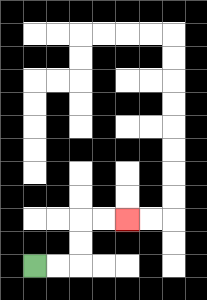{'start': '[1, 11]', 'end': '[5, 9]', 'path_directions': 'R,R,U,U,R,R', 'path_coordinates': '[[1, 11], [2, 11], [3, 11], [3, 10], [3, 9], [4, 9], [5, 9]]'}